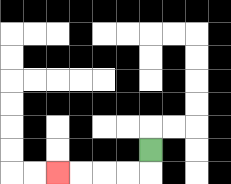{'start': '[6, 6]', 'end': '[2, 7]', 'path_directions': 'D,L,L,L,L', 'path_coordinates': '[[6, 6], [6, 7], [5, 7], [4, 7], [3, 7], [2, 7]]'}